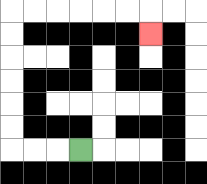{'start': '[3, 6]', 'end': '[6, 1]', 'path_directions': 'L,L,L,U,U,U,U,U,U,R,R,R,R,R,R,D', 'path_coordinates': '[[3, 6], [2, 6], [1, 6], [0, 6], [0, 5], [0, 4], [0, 3], [0, 2], [0, 1], [0, 0], [1, 0], [2, 0], [3, 0], [4, 0], [5, 0], [6, 0], [6, 1]]'}